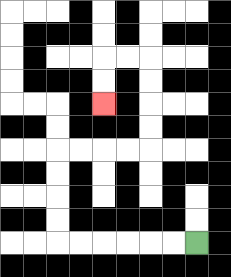{'start': '[8, 10]', 'end': '[4, 4]', 'path_directions': 'L,L,L,L,L,L,U,U,U,U,R,R,R,R,U,U,U,U,L,L,D,D', 'path_coordinates': '[[8, 10], [7, 10], [6, 10], [5, 10], [4, 10], [3, 10], [2, 10], [2, 9], [2, 8], [2, 7], [2, 6], [3, 6], [4, 6], [5, 6], [6, 6], [6, 5], [6, 4], [6, 3], [6, 2], [5, 2], [4, 2], [4, 3], [4, 4]]'}